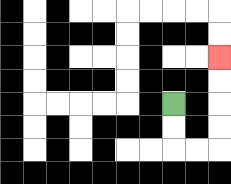{'start': '[7, 4]', 'end': '[9, 2]', 'path_directions': 'D,D,R,R,U,U,U,U', 'path_coordinates': '[[7, 4], [7, 5], [7, 6], [8, 6], [9, 6], [9, 5], [9, 4], [9, 3], [9, 2]]'}